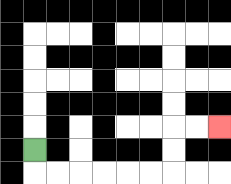{'start': '[1, 6]', 'end': '[9, 5]', 'path_directions': 'D,R,R,R,R,R,R,U,U,R,R', 'path_coordinates': '[[1, 6], [1, 7], [2, 7], [3, 7], [4, 7], [5, 7], [6, 7], [7, 7], [7, 6], [7, 5], [8, 5], [9, 5]]'}